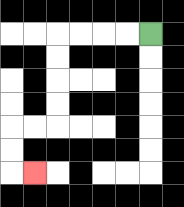{'start': '[6, 1]', 'end': '[1, 7]', 'path_directions': 'L,L,L,L,D,D,D,D,L,L,D,D,R', 'path_coordinates': '[[6, 1], [5, 1], [4, 1], [3, 1], [2, 1], [2, 2], [2, 3], [2, 4], [2, 5], [1, 5], [0, 5], [0, 6], [0, 7], [1, 7]]'}